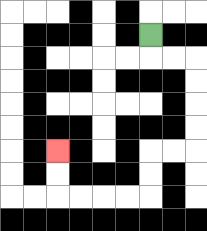{'start': '[6, 1]', 'end': '[2, 6]', 'path_directions': 'D,R,R,D,D,D,D,L,L,D,D,L,L,L,L,U,U', 'path_coordinates': '[[6, 1], [6, 2], [7, 2], [8, 2], [8, 3], [8, 4], [8, 5], [8, 6], [7, 6], [6, 6], [6, 7], [6, 8], [5, 8], [4, 8], [3, 8], [2, 8], [2, 7], [2, 6]]'}